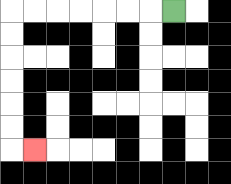{'start': '[7, 0]', 'end': '[1, 6]', 'path_directions': 'L,L,L,L,L,L,L,D,D,D,D,D,D,R', 'path_coordinates': '[[7, 0], [6, 0], [5, 0], [4, 0], [3, 0], [2, 0], [1, 0], [0, 0], [0, 1], [0, 2], [0, 3], [0, 4], [0, 5], [0, 6], [1, 6]]'}